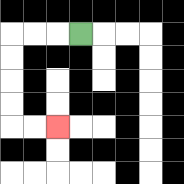{'start': '[3, 1]', 'end': '[2, 5]', 'path_directions': 'L,L,L,D,D,D,D,R,R', 'path_coordinates': '[[3, 1], [2, 1], [1, 1], [0, 1], [0, 2], [0, 3], [0, 4], [0, 5], [1, 5], [2, 5]]'}